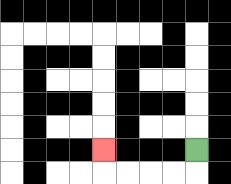{'start': '[8, 6]', 'end': '[4, 6]', 'path_directions': 'D,L,L,L,L,U', 'path_coordinates': '[[8, 6], [8, 7], [7, 7], [6, 7], [5, 7], [4, 7], [4, 6]]'}